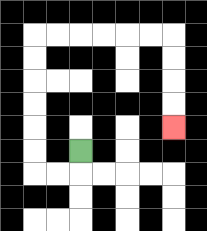{'start': '[3, 6]', 'end': '[7, 5]', 'path_directions': 'D,L,L,U,U,U,U,U,U,R,R,R,R,R,R,D,D,D,D', 'path_coordinates': '[[3, 6], [3, 7], [2, 7], [1, 7], [1, 6], [1, 5], [1, 4], [1, 3], [1, 2], [1, 1], [2, 1], [3, 1], [4, 1], [5, 1], [6, 1], [7, 1], [7, 2], [7, 3], [7, 4], [7, 5]]'}